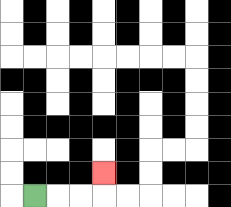{'start': '[1, 8]', 'end': '[4, 7]', 'path_directions': 'R,R,R,U', 'path_coordinates': '[[1, 8], [2, 8], [3, 8], [4, 8], [4, 7]]'}